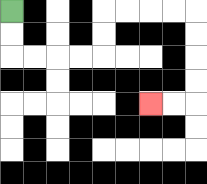{'start': '[0, 0]', 'end': '[6, 4]', 'path_directions': 'D,D,R,R,R,R,U,U,R,R,R,R,D,D,D,D,L,L', 'path_coordinates': '[[0, 0], [0, 1], [0, 2], [1, 2], [2, 2], [3, 2], [4, 2], [4, 1], [4, 0], [5, 0], [6, 0], [7, 0], [8, 0], [8, 1], [8, 2], [8, 3], [8, 4], [7, 4], [6, 4]]'}